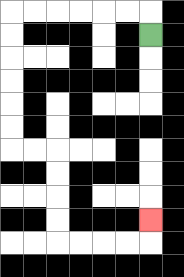{'start': '[6, 1]', 'end': '[6, 9]', 'path_directions': 'U,L,L,L,L,L,L,D,D,D,D,D,D,R,R,D,D,D,D,R,R,R,R,U', 'path_coordinates': '[[6, 1], [6, 0], [5, 0], [4, 0], [3, 0], [2, 0], [1, 0], [0, 0], [0, 1], [0, 2], [0, 3], [0, 4], [0, 5], [0, 6], [1, 6], [2, 6], [2, 7], [2, 8], [2, 9], [2, 10], [3, 10], [4, 10], [5, 10], [6, 10], [6, 9]]'}